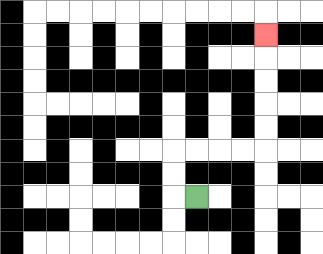{'start': '[8, 8]', 'end': '[11, 1]', 'path_directions': 'L,U,U,R,R,R,R,U,U,U,U,U', 'path_coordinates': '[[8, 8], [7, 8], [7, 7], [7, 6], [8, 6], [9, 6], [10, 6], [11, 6], [11, 5], [11, 4], [11, 3], [11, 2], [11, 1]]'}